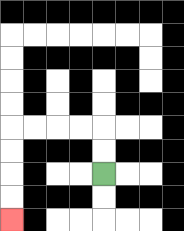{'start': '[4, 7]', 'end': '[0, 9]', 'path_directions': 'U,U,L,L,L,L,D,D,D,D', 'path_coordinates': '[[4, 7], [4, 6], [4, 5], [3, 5], [2, 5], [1, 5], [0, 5], [0, 6], [0, 7], [0, 8], [0, 9]]'}